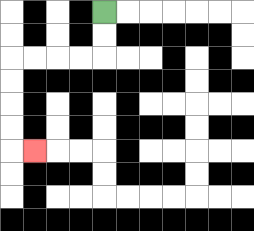{'start': '[4, 0]', 'end': '[1, 6]', 'path_directions': 'D,D,L,L,L,L,D,D,D,D,R', 'path_coordinates': '[[4, 0], [4, 1], [4, 2], [3, 2], [2, 2], [1, 2], [0, 2], [0, 3], [0, 4], [0, 5], [0, 6], [1, 6]]'}